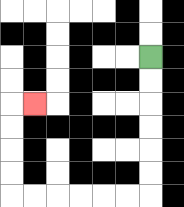{'start': '[6, 2]', 'end': '[1, 4]', 'path_directions': 'D,D,D,D,D,D,L,L,L,L,L,L,U,U,U,U,R', 'path_coordinates': '[[6, 2], [6, 3], [6, 4], [6, 5], [6, 6], [6, 7], [6, 8], [5, 8], [4, 8], [3, 8], [2, 8], [1, 8], [0, 8], [0, 7], [0, 6], [0, 5], [0, 4], [1, 4]]'}